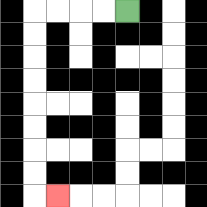{'start': '[5, 0]', 'end': '[2, 8]', 'path_directions': 'L,L,L,L,D,D,D,D,D,D,D,D,R', 'path_coordinates': '[[5, 0], [4, 0], [3, 0], [2, 0], [1, 0], [1, 1], [1, 2], [1, 3], [1, 4], [1, 5], [1, 6], [1, 7], [1, 8], [2, 8]]'}